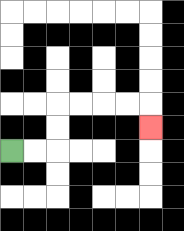{'start': '[0, 6]', 'end': '[6, 5]', 'path_directions': 'R,R,U,U,R,R,R,R,D', 'path_coordinates': '[[0, 6], [1, 6], [2, 6], [2, 5], [2, 4], [3, 4], [4, 4], [5, 4], [6, 4], [6, 5]]'}